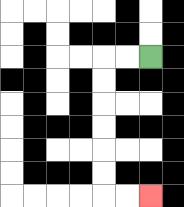{'start': '[6, 2]', 'end': '[6, 8]', 'path_directions': 'L,L,D,D,D,D,D,D,R,R', 'path_coordinates': '[[6, 2], [5, 2], [4, 2], [4, 3], [4, 4], [4, 5], [4, 6], [4, 7], [4, 8], [5, 8], [6, 8]]'}